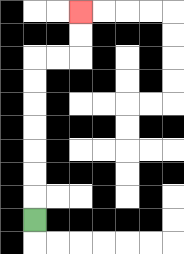{'start': '[1, 9]', 'end': '[3, 0]', 'path_directions': 'U,U,U,U,U,U,U,R,R,U,U', 'path_coordinates': '[[1, 9], [1, 8], [1, 7], [1, 6], [1, 5], [1, 4], [1, 3], [1, 2], [2, 2], [3, 2], [3, 1], [3, 0]]'}